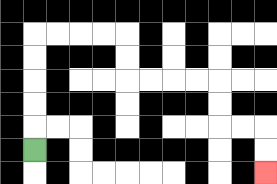{'start': '[1, 6]', 'end': '[11, 7]', 'path_directions': 'U,U,U,U,U,R,R,R,R,D,D,R,R,R,R,D,D,R,R,D,D', 'path_coordinates': '[[1, 6], [1, 5], [1, 4], [1, 3], [1, 2], [1, 1], [2, 1], [3, 1], [4, 1], [5, 1], [5, 2], [5, 3], [6, 3], [7, 3], [8, 3], [9, 3], [9, 4], [9, 5], [10, 5], [11, 5], [11, 6], [11, 7]]'}